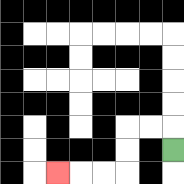{'start': '[7, 6]', 'end': '[2, 7]', 'path_directions': 'U,L,L,D,D,L,L,L', 'path_coordinates': '[[7, 6], [7, 5], [6, 5], [5, 5], [5, 6], [5, 7], [4, 7], [3, 7], [2, 7]]'}